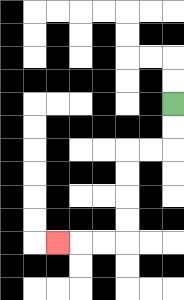{'start': '[7, 4]', 'end': '[2, 10]', 'path_directions': 'D,D,L,L,D,D,D,D,L,L,L', 'path_coordinates': '[[7, 4], [7, 5], [7, 6], [6, 6], [5, 6], [5, 7], [5, 8], [5, 9], [5, 10], [4, 10], [3, 10], [2, 10]]'}